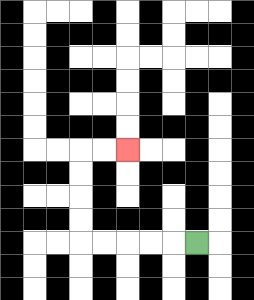{'start': '[8, 10]', 'end': '[5, 6]', 'path_directions': 'L,L,L,L,L,U,U,U,U,R,R', 'path_coordinates': '[[8, 10], [7, 10], [6, 10], [5, 10], [4, 10], [3, 10], [3, 9], [3, 8], [3, 7], [3, 6], [4, 6], [5, 6]]'}